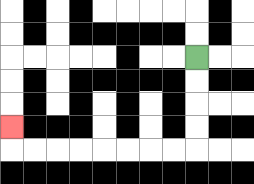{'start': '[8, 2]', 'end': '[0, 5]', 'path_directions': 'D,D,D,D,L,L,L,L,L,L,L,L,U', 'path_coordinates': '[[8, 2], [8, 3], [8, 4], [8, 5], [8, 6], [7, 6], [6, 6], [5, 6], [4, 6], [3, 6], [2, 6], [1, 6], [0, 6], [0, 5]]'}